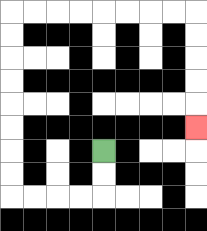{'start': '[4, 6]', 'end': '[8, 5]', 'path_directions': 'D,D,L,L,L,L,U,U,U,U,U,U,U,U,R,R,R,R,R,R,R,R,D,D,D,D,D', 'path_coordinates': '[[4, 6], [4, 7], [4, 8], [3, 8], [2, 8], [1, 8], [0, 8], [0, 7], [0, 6], [0, 5], [0, 4], [0, 3], [0, 2], [0, 1], [0, 0], [1, 0], [2, 0], [3, 0], [4, 0], [5, 0], [6, 0], [7, 0], [8, 0], [8, 1], [8, 2], [8, 3], [8, 4], [8, 5]]'}